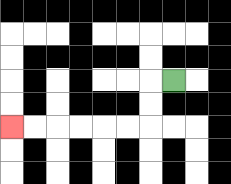{'start': '[7, 3]', 'end': '[0, 5]', 'path_directions': 'L,D,D,L,L,L,L,L,L', 'path_coordinates': '[[7, 3], [6, 3], [6, 4], [6, 5], [5, 5], [4, 5], [3, 5], [2, 5], [1, 5], [0, 5]]'}